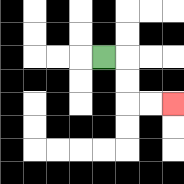{'start': '[4, 2]', 'end': '[7, 4]', 'path_directions': 'R,D,D,R,R', 'path_coordinates': '[[4, 2], [5, 2], [5, 3], [5, 4], [6, 4], [7, 4]]'}